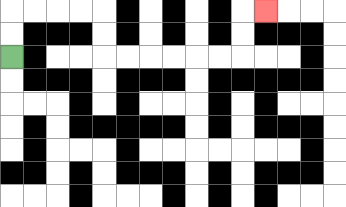{'start': '[0, 2]', 'end': '[11, 0]', 'path_directions': 'U,U,R,R,R,R,D,D,R,R,R,R,R,R,U,U,R', 'path_coordinates': '[[0, 2], [0, 1], [0, 0], [1, 0], [2, 0], [3, 0], [4, 0], [4, 1], [4, 2], [5, 2], [6, 2], [7, 2], [8, 2], [9, 2], [10, 2], [10, 1], [10, 0], [11, 0]]'}